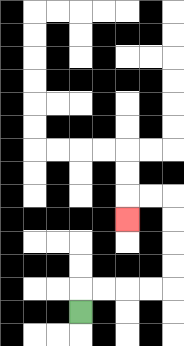{'start': '[3, 13]', 'end': '[5, 9]', 'path_directions': 'U,R,R,R,R,U,U,U,U,L,L,D', 'path_coordinates': '[[3, 13], [3, 12], [4, 12], [5, 12], [6, 12], [7, 12], [7, 11], [7, 10], [7, 9], [7, 8], [6, 8], [5, 8], [5, 9]]'}